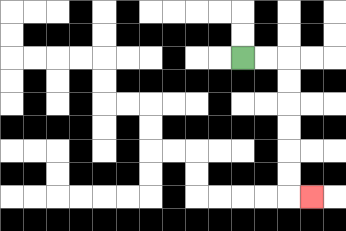{'start': '[10, 2]', 'end': '[13, 8]', 'path_directions': 'R,R,D,D,D,D,D,D,R', 'path_coordinates': '[[10, 2], [11, 2], [12, 2], [12, 3], [12, 4], [12, 5], [12, 6], [12, 7], [12, 8], [13, 8]]'}